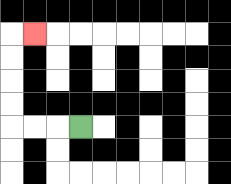{'start': '[3, 5]', 'end': '[1, 1]', 'path_directions': 'L,L,L,U,U,U,U,R', 'path_coordinates': '[[3, 5], [2, 5], [1, 5], [0, 5], [0, 4], [0, 3], [0, 2], [0, 1], [1, 1]]'}